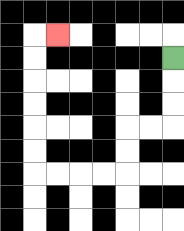{'start': '[7, 2]', 'end': '[2, 1]', 'path_directions': 'D,D,D,L,L,D,D,L,L,L,L,U,U,U,U,U,U,R', 'path_coordinates': '[[7, 2], [7, 3], [7, 4], [7, 5], [6, 5], [5, 5], [5, 6], [5, 7], [4, 7], [3, 7], [2, 7], [1, 7], [1, 6], [1, 5], [1, 4], [1, 3], [1, 2], [1, 1], [2, 1]]'}